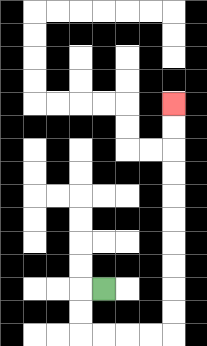{'start': '[4, 12]', 'end': '[7, 4]', 'path_directions': 'L,D,D,R,R,R,R,U,U,U,U,U,U,U,U,U,U', 'path_coordinates': '[[4, 12], [3, 12], [3, 13], [3, 14], [4, 14], [5, 14], [6, 14], [7, 14], [7, 13], [7, 12], [7, 11], [7, 10], [7, 9], [7, 8], [7, 7], [7, 6], [7, 5], [7, 4]]'}